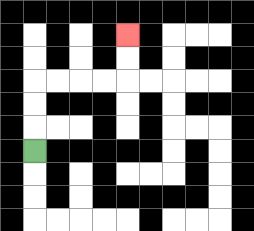{'start': '[1, 6]', 'end': '[5, 1]', 'path_directions': 'U,U,U,R,R,R,R,U,U', 'path_coordinates': '[[1, 6], [1, 5], [1, 4], [1, 3], [2, 3], [3, 3], [4, 3], [5, 3], [5, 2], [5, 1]]'}